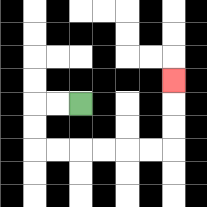{'start': '[3, 4]', 'end': '[7, 3]', 'path_directions': 'L,L,D,D,R,R,R,R,R,R,U,U,U', 'path_coordinates': '[[3, 4], [2, 4], [1, 4], [1, 5], [1, 6], [2, 6], [3, 6], [4, 6], [5, 6], [6, 6], [7, 6], [7, 5], [7, 4], [7, 3]]'}